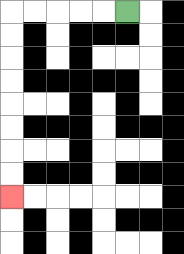{'start': '[5, 0]', 'end': '[0, 8]', 'path_directions': 'L,L,L,L,L,D,D,D,D,D,D,D,D', 'path_coordinates': '[[5, 0], [4, 0], [3, 0], [2, 0], [1, 0], [0, 0], [0, 1], [0, 2], [0, 3], [0, 4], [0, 5], [0, 6], [0, 7], [0, 8]]'}